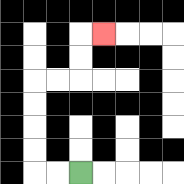{'start': '[3, 7]', 'end': '[4, 1]', 'path_directions': 'L,L,U,U,U,U,R,R,U,U,R', 'path_coordinates': '[[3, 7], [2, 7], [1, 7], [1, 6], [1, 5], [1, 4], [1, 3], [2, 3], [3, 3], [3, 2], [3, 1], [4, 1]]'}